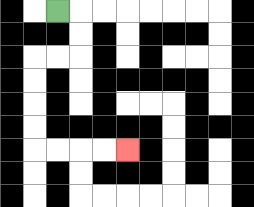{'start': '[2, 0]', 'end': '[5, 6]', 'path_directions': 'R,D,D,L,L,D,D,D,D,R,R,R,R', 'path_coordinates': '[[2, 0], [3, 0], [3, 1], [3, 2], [2, 2], [1, 2], [1, 3], [1, 4], [1, 5], [1, 6], [2, 6], [3, 6], [4, 6], [5, 6]]'}